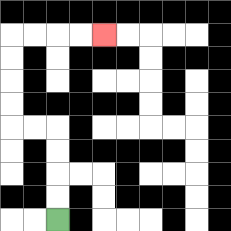{'start': '[2, 9]', 'end': '[4, 1]', 'path_directions': 'U,U,U,U,L,L,U,U,U,U,R,R,R,R', 'path_coordinates': '[[2, 9], [2, 8], [2, 7], [2, 6], [2, 5], [1, 5], [0, 5], [0, 4], [0, 3], [0, 2], [0, 1], [1, 1], [2, 1], [3, 1], [4, 1]]'}